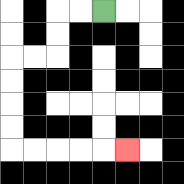{'start': '[4, 0]', 'end': '[5, 6]', 'path_directions': 'L,L,D,D,L,L,D,D,D,D,R,R,R,R,R', 'path_coordinates': '[[4, 0], [3, 0], [2, 0], [2, 1], [2, 2], [1, 2], [0, 2], [0, 3], [0, 4], [0, 5], [0, 6], [1, 6], [2, 6], [3, 6], [4, 6], [5, 6]]'}